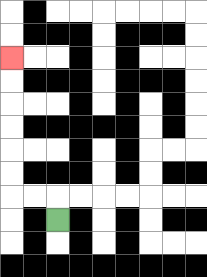{'start': '[2, 9]', 'end': '[0, 2]', 'path_directions': 'U,L,L,U,U,U,U,U,U', 'path_coordinates': '[[2, 9], [2, 8], [1, 8], [0, 8], [0, 7], [0, 6], [0, 5], [0, 4], [0, 3], [0, 2]]'}